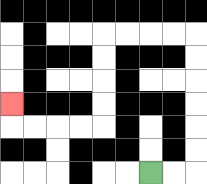{'start': '[6, 7]', 'end': '[0, 4]', 'path_directions': 'R,R,U,U,U,U,U,U,L,L,L,L,D,D,D,D,L,L,L,L,U', 'path_coordinates': '[[6, 7], [7, 7], [8, 7], [8, 6], [8, 5], [8, 4], [8, 3], [8, 2], [8, 1], [7, 1], [6, 1], [5, 1], [4, 1], [4, 2], [4, 3], [4, 4], [4, 5], [3, 5], [2, 5], [1, 5], [0, 5], [0, 4]]'}